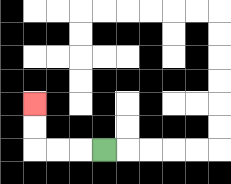{'start': '[4, 6]', 'end': '[1, 4]', 'path_directions': 'L,L,L,U,U', 'path_coordinates': '[[4, 6], [3, 6], [2, 6], [1, 6], [1, 5], [1, 4]]'}